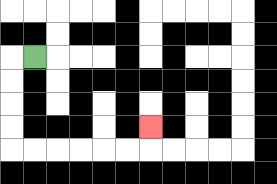{'start': '[1, 2]', 'end': '[6, 5]', 'path_directions': 'L,D,D,D,D,R,R,R,R,R,R,U', 'path_coordinates': '[[1, 2], [0, 2], [0, 3], [0, 4], [0, 5], [0, 6], [1, 6], [2, 6], [3, 6], [4, 6], [5, 6], [6, 6], [6, 5]]'}